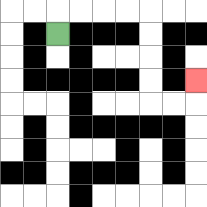{'start': '[2, 1]', 'end': '[8, 3]', 'path_directions': 'U,R,R,R,R,D,D,D,D,R,R,U', 'path_coordinates': '[[2, 1], [2, 0], [3, 0], [4, 0], [5, 0], [6, 0], [6, 1], [6, 2], [6, 3], [6, 4], [7, 4], [8, 4], [8, 3]]'}